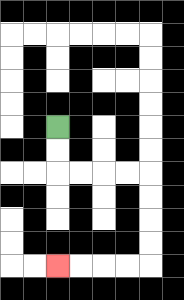{'start': '[2, 5]', 'end': '[2, 11]', 'path_directions': 'D,D,R,R,R,R,D,D,D,D,L,L,L,L', 'path_coordinates': '[[2, 5], [2, 6], [2, 7], [3, 7], [4, 7], [5, 7], [6, 7], [6, 8], [6, 9], [6, 10], [6, 11], [5, 11], [4, 11], [3, 11], [2, 11]]'}